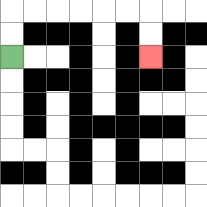{'start': '[0, 2]', 'end': '[6, 2]', 'path_directions': 'U,U,R,R,R,R,R,R,D,D', 'path_coordinates': '[[0, 2], [0, 1], [0, 0], [1, 0], [2, 0], [3, 0], [4, 0], [5, 0], [6, 0], [6, 1], [6, 2]]'}